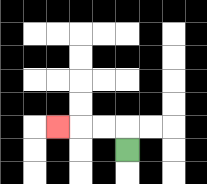{'start': '[5, 6]', 'end': '[2, 5]', 'path_directions': 'U,L,L,L', 'path_coordinates': '[[5, 6], [5, 5], [4, 5], [3, 5], [2, 5]]'}